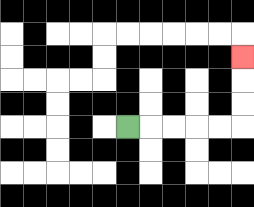{'start': '[5, 5]', 'end': '[10, 2]', 'path_directions': 'R,R,R,R,R,U,U,U', 'path_coordinates': '[[5, 5], [6, 5], [7, 5], [8, 5], [9, 5], [10, 5], [10, 4], [10, 3], [10, 2]]'}